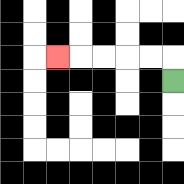{'start': '[7, 3]', 'end': '[2, 2]', 'path_directions': 'U,L,L,L,L,L', 'path_coordinates': '[[7, 3], [7, 2], [6, 2], [5, 2], [4, 2], [3, 2], [2, 2]]'}